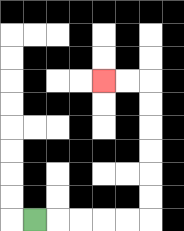{'start': '[1, 9]', 'end': '[4, 3]', 'path_directions': 'R,R,R,R,R,U,U,U,U,U,U,L,L', 'path_coordinates': '[[1, 9], [2, 9], [3, 9], [4, 9], [5, 9], [6, 9], [6, 8], [6, 7], [6, 6], [6, 5], [6, 4], [6, 3], [5, 3], [4, 3]]'}